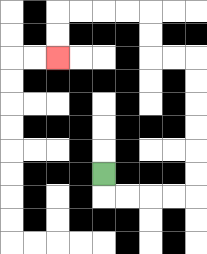{'start': '[4, 7]', 'end': '[2, 2]', 'path_directions': 'D,R,R,R,R,U,U,U,U,U,U,L,L,U,U,L,L,L,L,D,D', 'path_coordinates': '[[4, 7], [4, 8], [5, 8], [6, 8], [7, 8], [8, 8], [8, 7], [8, 6], [8, 5], [8, 4], [8, 3], [8, 2], [7, 2], [6, 2], [6, 1], [6, 0], [5, 0], [4, 0], [3, 0], [2, 0], [2, 1], [2, 2]]'}